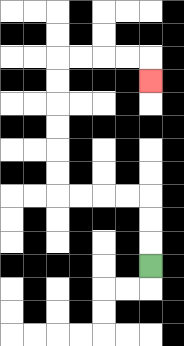{'start': '[6, 11]', 'end': '[6, 3]', 'path_directions': 'U,U,U,L,L,L,L,U,U,U,U,U,U,R,R,R,R,D', 'path_coordinates': '[[6, 11], [6, 10], [6, 9], [6, 8], [5, 8], [4, 8], [3, 8], [2, 8], [2, 7], [2, 6], [2, 5], [2, 4], [2, 3], [2, 2], [3, 2], [4, 2], [5, 2], [6, 2], [6, 3]]'}